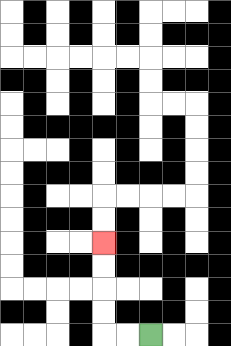{'start': '[6, 14]', 'end': '[4, 10]', 'path_directions': 'L,L,U,U,U,U', 'path_coordinates': '[[6, 14], [5, 14], [4, 14], [4, 13], [4, 12], [4, 11], [4, 10]]'}